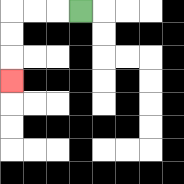{'start': '[3, 0]', 'end': '[0, 3]', 'path_directions': 'L,L,L,D,D,D', 'path_coordinates': '[[3, 0], [2, 0], [1, 0], [0, 0], [0, 1], [0, 2], [0, 3]]'}